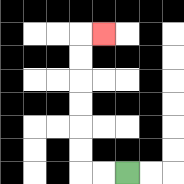{'start': '[5, 7]', 'end': '[4, 1]', 'path_directions': 'L,L,U,U,U,U,U,U,R', 'path_coordinates': '[[5, 7], [4, 7], [3, 7], [3, 6], [3, 5], [3, 4], [3, 3], [3, 2], [3, 1], [4, 1]]'}